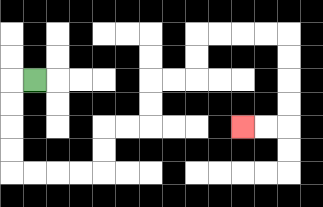{'start': '[1, 3]', 'end': '[10, 5]', 'path_directions': 'L,D,D,D,D,R,R,R,R,U,U,R,R,U,U,R,R,U,U,R,R,R,R,D,D,D,D,L,L', 'path_coordinates': '[[1, 3], [0, 3], [0, 4], [0, 5], [0, 6], [0, 7], [1, 7], [2, 7], [3, 7], [4, 7], [4, 6], [4, 5], [5, 5], [6, 5], [6, 4], [6, 3], [7, 3], [8, 3], [8, 2], [8, 1], [9, 1], [10, 1], [11, 1], [12, 1], [12, 2], [12, 3], [12, 4], [12, 5], [11, 5], [10, 5]]'}